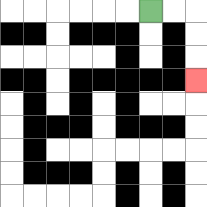{'start': '[6, 0]', 'end': '[8, 3]', 'path_directions': 'R,R,D,D,D', 'path_coordinates': '[[6, 0], [7, 0], [8, 0], [8, 1], [8, 2], [8, 3]]'}